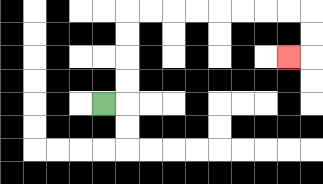{'start': '[4, 4]', 'end': '[12, 2]', 'path_directions': 'R,U,U,U,U,R,R,R,R,R,R,R,R,D,D,L', 'path_coordinates': '[[4, 4], [5, 4], [5, 3], [5, 2], [5, 1], [5, 0], [6, 0], [7, 0], [8, 0], [9, 0], [10, 0], [11, 0], [12, 0], [13, 0], [13, 1], [13, 2], [12, 2]]'}